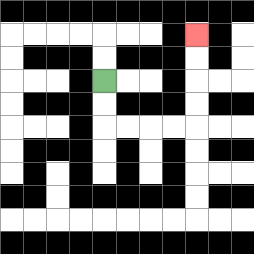{'start': '[4, 3]', 'end': '[8, 1]', 'path_directions': 'D,D,R,R,R,R,U,U,U,U', 'path_coordinates': '[[4, 3], [4, 4], [4, 5], [5, 5], [6, 5], [7, 5], [8, 5], [8, 4], [8, 3], [8, 2], [8, 1]]'}